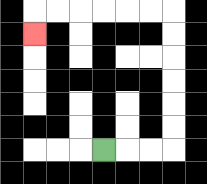{'start': '[4, 6]', 'end': '[1, 1]', 'path_directions': 'R,R,R,U,U,U,U,U,U,L,L,L,L,L,L,D', 'path_coordinates': '[[4, 6], [5, 6], [6, 6], [7, 6], [7, 5], [7, 4], [7, 3], [7, 2], [7, 1], [7, 0], [6, 0], [5, 0], [4, 0], [3, 0], [2, 0], [1, 0], [1, 1]]'}